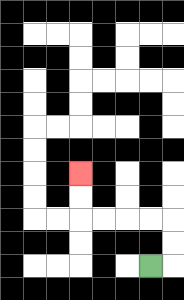{'start': '[6, 11]', 'end': '[3, 7]', 'path_directions': 'R,U,U,L,L,L,L,U,U', 'path_coordinates': '[[6, 11], [7, 11], [7, 10], [7, 9], [6, 9], [5, 9], [4, 9], [3, 9], [3, 8], [3, 7]]'}